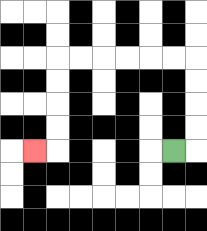{'start': '[7, 6]', 'end': '[1, 6]', 'path_directions': 'R,U,U,U,U,L,L,L,L,L,L,D,D,D,D,L', 'path_coordinates': '[[7, 6], [8, 6], [8, 5], [8, 4], [8, 3], [8, 2], [7, 2], [6, 2], [5, 2], [4, 2], [3, 2], [2, 2], [2, 3], [2, 4], [2, 5], [2, 6], [1, 6]]'}